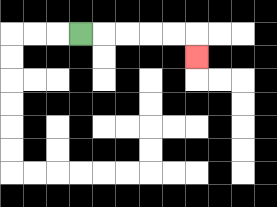{'start': '[3, 1]', 'end': '[8, 2]', 'path_directions': 'R,R,R,R,R,D', 'path_coordinates': '[[3, 1], [4, 1], [5, 1], [6, 1], [7, 1], [8, 1], [8, 2]]'}